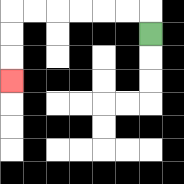{'start': '[6, 1]', 'end': '[0, 3]', 'path_directions': 'U,L,L,L,L,L,L,D,D,D', 'path_coordinates': '[[6, 1], [6, 0], [5, 0], [4, 0], [3, 0], [2, 0], [1, 0], [0, 0], [0, 1], [0, 2], [0, 3]]'}